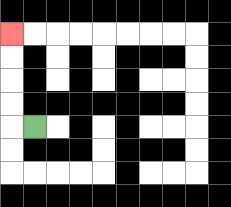{'start': '[1, 5]', 'end': '[0, 1]', 'path_directions': 'L,U,U,U,U', 'path_coordinates': '[[1, 5], [0, 5], [0, 4], [0, 3], [0, 2], [0, 1]]'}